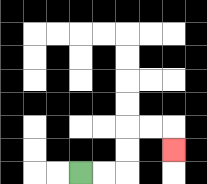{'start': '[3, 7]', 'end': '[7, 6]', 'path_directions': 'R,R,U,U,R,R,D', 'path_coordinates': '[[3, 7], [4, 7], [5, 7], [5, 6], [5, 5], [6, 5], [7, 5], [7, 6]]'}